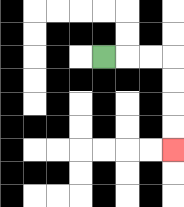{'start': '[4, 2]', 'end': '[7, 6]', 'path_directions': 'R,R,R,D,D,D,D', 'path_coordinates': '[[4, 2], [5, 2], [6, 2], [7, 2], [7, 3], [7, 4], [7, 5], [7, 6]]'}